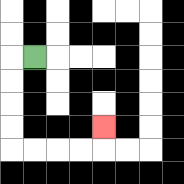{'start': '[1, 2]', 'end': '[4, 5]', 'path_directions': 'L,D,D,D,D,R,R,R,R,U', 'path_coordinates': '[[1, 2], [0, 2], [0, 3], [0, 4], [0, 5], [0, 6], [1, 6], [2, 6], [3, 6], [4, 6], [4, 5]]'}